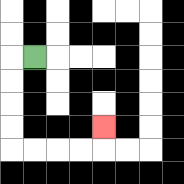{'start': '[1, 2]', 'end': '[4, 5]', 'path_directions': 'L,D,D,D,D,R,R,R,R,U', 'path_coordinates': '[[1, 2], [0, 2], [0, 3], [0, 4], [0, 5], [0, 6], [1, 6], [2, 6], [3, 6], [4, 6], [4, 5]]'}